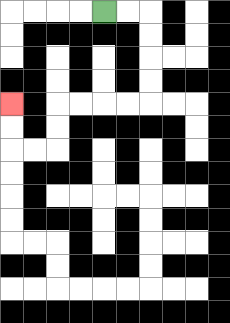{'start': '[4, 0]', 'end': '[0, 4]', 'path_directions': 'R,R,D,D,D,D,L,L,L,L,D,D,L,L,U,U', 'path_coordinates': '[[4, 0], [5, 0], [6, 0], [6, 1], [6, 2], [6, 3], [6, 4], [5, 4], [4, 4], [3, 4], [2, 4], [2, 5], [2, 6], [1, 6], [0, 6], [0, 5], [0, 4]]'}